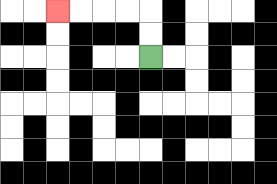{'start': '[6, 2]', 'end': '[2, 0]', 'path_directions': 'U,U,L,L,L,L', 'path_coordinates': '[[6, 2], [6, 1], [6, 0], [5, 0], [4, 0], [3, 0], [2, 0]]'}